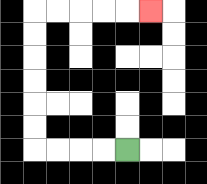{'start': '[5, 6]', 'end': '[6, 0]', 'path_directions': 'L,L,L,L,U,U,U,U,U,U,R,R,R,R,R', 'path_coordinates': '[[5, 6], [4, 6], [3, 6], [2, 6], [1, 6], [1, 5], [1, 4], [1, 3], [1, 2], [1, 1], [1, 0], [2, 0], [3, 0], [4, 0], [5, 0], [6, 0]]'}